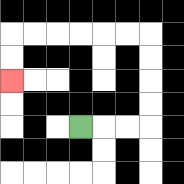{'start': '[3, 5]', 'end': '[0, 3]', 'path_directions': 'R,R,R,U,U,U,U,L,L,L,L,L,L,D,D', 'path_coordinates': '[[3, 5], [4, 5], [5, 5], [6, 5], [6, 4], [6, 3], [6, 2], [6, 1], [5, 1], [4, 1], [3, 1], [2, 1], [1, 1], [0, 1], [0, 2], [0, 3]]'}